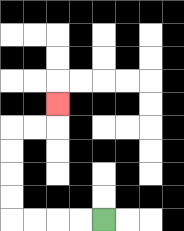{'start': '[4, 9]', 'end': '[2, 4]', 'path_directions': 'L,L,L,L,U,U,U,U,R,R,U', 'path_coordinates': '[[4, 9], [3, 9], [2, 9], [1, 9], [0, 9], [0, 8], [0, 7], [0, 6], [0, 5], [1, 5], [2, 5], [2, 4]]'}